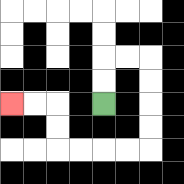{'start': '[4, 4]', 'end': '[0, 4]', 'path_directions': 'U,U,R,R,D,D,D,D,L,L,L,L,U,U,L,L', 'path_coordinates': '[[4, 4], [4, 3], [4, 2], [5, 2], [6, 2], [6, 3], [6, 4], [6, 5], [6, 6], [5, 6], [4, 6], [3, 6], [2, 6], [2, 5], [2, 4], [1, 4], [0, 4]]'}